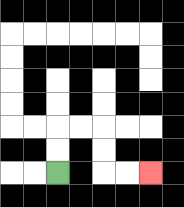{'start': '[2, 7]', 'end': '[6, 7]', 'path_directions': 'U,U,R,R,D,D,R,R', 'path_coordinates': '[[2, 7], [2, 6], [2, 5], [3, 5], [4, 5], [4, 6], [4, 7], [5, 7], [6, 7]]'}